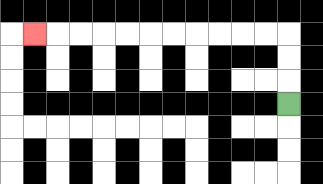{'start': '[12, 4]', 'end': '[1, 1]', 'path_directions': 'U,U,U,L,L,L,L,L,L,L,L,L,L,L', 'path_coordinates': '[[12, 4], [12, 3], [12, 2], [12, 1], [11, 1], [10, 1], [9, 1], [8, 1], [7, 1], [6, 1], [5, 1], [4, 1], [3, 1], [2, 1], [1, 1]]'}